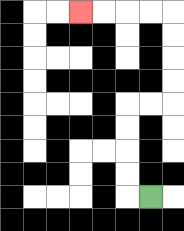{'start': '[6, 8]', 'end': '[3, 0]', 'path_directions': 'L,U,U,U,U,R,R,U,U,U,U,L,L,L,L', 'path_coordinates': '[[6, 8], [5, 8], [5, 7], [5, 6], [5, 5], [5, 4], [6, 4], [7, 4], [7, 3], [7, 2], [7, 1], [7, 0], [6, 0], [5, 0], [4, 0], [3, 0]]'}